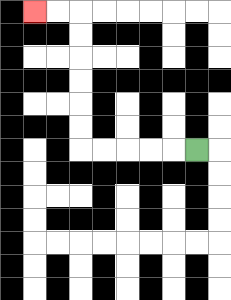{'start': '[8, 6]', 'end': '[1, 0]', 'path_directions': 'L,L,L,L,L,U,U,U,U,U,U,L,L', 'path_coordinates': '[[8, 6], [7, 6], [6, 6], [5, 6], [4, 6], [3, 6], [3, 5], [3, 4], [3, 3], [3, 2], [3, 1], [3, 0], [2, 0], [1, 0]]'}